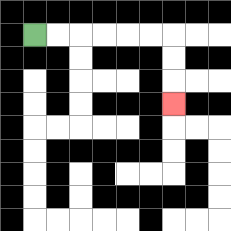{'start': '[1, 1]', 'end': '[7, 4]', 'path_directions': 'R,R,R,R,R,R,D,D,D', 'path_coordinates': '[[1, 1], [2, 1], [3, 1], [4, 1], [5, 1], [6, 1], [7, 1], [7, 2], [7, 3], [7, 4]]'}